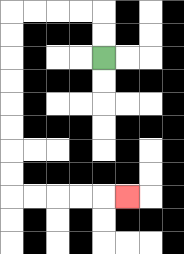{'start': '[4, 2]', 'end': '[5, 8]', 'path_directions': 'U,U,L,L,L,L,D,D,D,D,D,D,D,D,R,R,R,R,R', 'path_coordinates': '[[4, 2], [4, 1], [4, 0], [3, 0], [2, 0], [1, 0], [0, 0], [0, 1], [0, 2], [0, 3], [0, 4], [0, 5], [0, 6], [0, 7], [0, 8], [1, 8], [2, 8], [3, 8], [4, 8], [5, 8]]'}